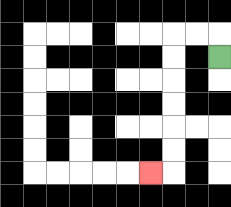{'start': '[9, 2]', 'end': '[6, 7]', 'path_directions': 'U,L,L,D,D,D,D,D,D,L', 'path_coordinates': '[[9, 2], [9, 1], [8, 1], [7, 1], [7, 2], [7, 3], [7, 4], [7, 5], [7, 6], [7, 7], [6, 7]]'}